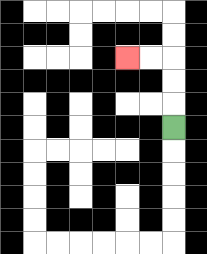{'start': '[7, 5]', 'end': '[5, 2]', 'path_directions': 'U,U,U,L,L', 'path_coordinates': '[[7, 5], [7, 4], [7, 3], [7, 2], [6, 2], [5, 2]]'}